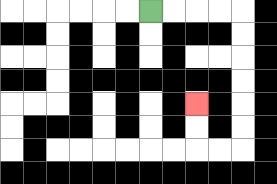{'start': '[6, 0]', 'end': '[8, 4]', 'path_directions': 'R,R,R,R,D,D,D,D,D,D,L,L,U,U', 'path_coordinates': '[[6, 0], [7, 0], [8, 0], [9, 0], [10, 0], [10, 1], [10, 2], [10, 3], [10, 4], [10, 5], [10, 6], [9, 6], [8, 6], [8, 5], [8, 4]]'}